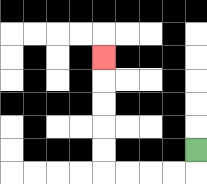{'start': '[8, 6]', 'end': '[4, 2]', 'path_directions': 'D,L,L,L,L,U,U,U,U,U', 'path_coordinates': '[[8, 6], [8, 7], [7, 7], [6, 7], [5, 7], [4, 7], [4, 6], [4, 5], [4, 4], [4, 3], [4, 2]]'}